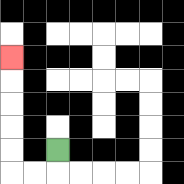{'start': '[2, 6]', 'end': '[0, 2]', 'path_directions': 'D,L,L,U,U,U,U,U', 'path_coordinates': '[[2, 6], [2, 7], [1, 7], [0, 7], [0, 6], [0, 5], [0, 4], [0, 3], [0, 2]]'}